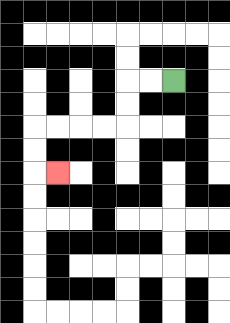{'start': '[7, 3]', 'end': '[2, 7]', 'path_directions': 'L,L,D,D,L,L,L,L,D,D,R', 'path_coordinates': '[[7, 3], [6, 3], [5, 3], [5, 4], [5, 5], [4, 5], [3, 5], [2, 5], [1, 5], [1, 6], [1, 7], [2, 7]]'}